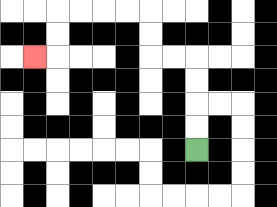{'start': '[8, 6]', 'end': '[1, 2]', 'path_directions': 'U,U,U,U,L,L,U,U,L,L,L,L,D,D,L', 'path_coordinates': '[[8, 6], [8, 5], [8, 4], [8, 3], [8, 2], [7, 2], [6, 2], [6, 1], [6, 0], [5, 0], [4, 0], [3, 0], [2, 0], [2, 1], [2, 2], [1, 2]]'}